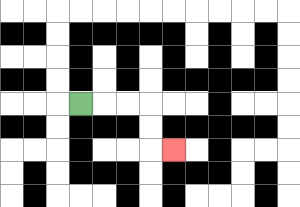{'start': '[3, 4]', 'end': '[7, 6]', 'path_directions': 'R,R,R,D,D,R', 'path_coordinates': '[[3, 4], [4, 4], [5, 4], [6, 4], [6, 5], [6, 6], [7, 6]]'}